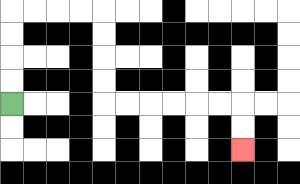{'start': '[0, 4]', 'end': '[10, 6]', 'path_directions': 'U,U,U,U,R,R,R,R,D,D,D,D,R,R,R,R,R,R,D,D', 'path_coordinates': '[[0, 4], [0, 3], [0, 2], [0, 1], [0, 0], [1, 0], [2, 0], [3, 0], [4, 0], [4, 1], [4, 2], [4, 3], [4, 4], [5, 4], [6, 4], [7, 4], [8, 4], [9, 4], [10, 4], [10, 5], [10, 6]]'}